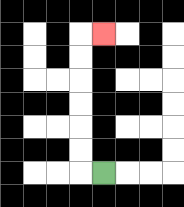{'start': '[4, 7]', 'end': '[4, 1]', 'path_directions': 'L,U,U,U,U,U,U,R', 'path_coordinates': '[[4, 7], [3, 7], [3, 6], [3, 5], [3, 4], [3, 3], [3, 2], [3, 1], [4, 1]]'}